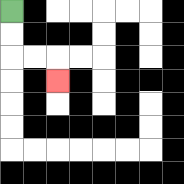{'start': '[0, 0]', 'end': '[2, 3]', 'path_directions': 'D,D,R,R,D', 'path_coordinates': '[[0, 0], [0, 1], [0, 2], [1, 2], [2, 2], [2, 3]]'}